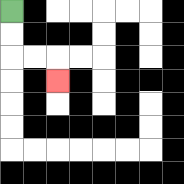{'start': '[0, 0]', 'end': '[2, 3]', 'path_directions': 'D,D,R,R,D', 'path_coordinates': '[[0, 0], [0, 1], [0, 2], [1, 2], [2, 2], [2, 3]]'}